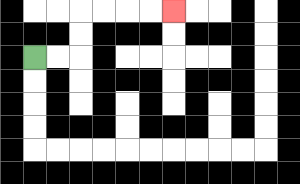{'start': '[1, 2]', 'end': '[7, 0]', 'path_directions': 'R,R,U,U,R,R,R,R', 'path_coordinates': '[[1, 2], [2, 2], [3, 2], [3, 1], [3, 0], [4, 0], [5, 0], [6, 0], [7, 0]]'}